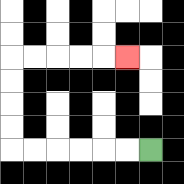{'start': '[6, 6]', 'end': '[5, 2]', 'path_directions': 'L,L,L,L,L,L,U,U,U,U,R,R,R,R,R', 'path_coordinates': '[[6, 6], [5, 6], [4, 6], [3, 6], [2, 6], [1, 6], [0, 6], [0, 5], [0, 4], [0, 3], [0, 2], [1, 2], [2, 2], [3, 2], [4, 2], [5, 2]]'}